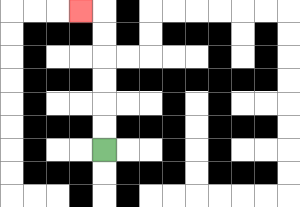{'start': '[4, 6]', 'end': '[3, 0]', 'path_directions': 'U,U,U,U,U,U,L', 'path_coordinates': '[[4, 6], [4, 5], [4, 4], [4, 3], [4, 2], [4, 1], [4, 0], [3, 0]]'}